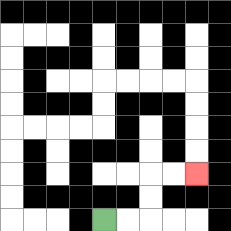{'start': '[4, 9]', 'end': '[8, 7]', 'path_directions': 'R,R,U,U,R,R', 'path_coordinates': '[[4, 9], [5, 9], [6, 9], [6, 8], [6, 7], [7, 7], [8, 7]]'}